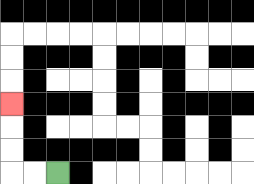{'start': '[2, 7]', 'end': '[0, 4]', 'path_directions': 'L,L,U,U,U', 'path_coordinates': '[[2, 7], [1, 7], [0, 7], [0, 6], [0, 5], [0, 4]]'}